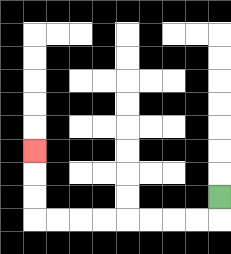{'start': '[9, 8]', 'end': '[1, 6]', 'path_directions': 'D,L,L,L,L,L,L,L,L,U,U,U', 'path_coordinates': '[[9, 8], [9, 9], [8, 9], [7, 9], [6, 9], [5, 9], [4, 9], [3, 9], [2, 9], [1, 9], [1, 8], [1, 7], [1, 6]]'}